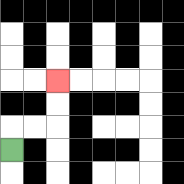{'start': '[0, 6]', 'end': '[2, 3]', 'path_directions': 'U,R,R,U,U', 'path_coordinates': '[[0, 6], [0, 5], [1, 5], [2, 5], [2, 4], [2, 3]]'}